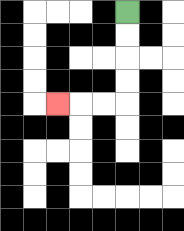{'start': '[5, 0]', 'end': '[2, 4]', 'path_directions': 'D,D,D,D,L,L,L', 'path_coordinates': '[[5, 0], [5, 1], [5, 2], [5, 3], [5, 4], [4, 4], [3, 4], [2, 4]]'}